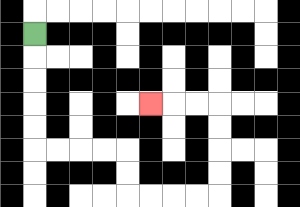{'start': '[1, 1]', 'end': '[6, 4]', 'path_directions': 'D,D,D,D,D,R,R,R,R,D,D,R,R,R,R,U,U,U,U,L,L,L', 'path_coordinates': '[[1, 1], [1, 2], [1, 3], [1, 4], [1, 5], [1, 6], [2, 6], [3, 6], [4, 6], [5, 6], [5, 7], [5, 8], [6, 8], [7, 8], [8, 8], [9, 8], [9, 7], [9, 6], [9, 5], [9, 4], [8, 4], [7, 4], [6, 4]]'}